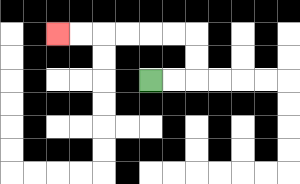{'start': '[6, 3]', 'end': '[2, 1]', 'path_directions': 'R,R,U,U,L,L,L,L,L,L', 'path_coordinates': '[[6, 3], [7, 3], [8, 3], [8, 2], [8, 1], [7, 1], [6, 1], [5, 1], [4, 1], [3, 1], [2, 1]]'}